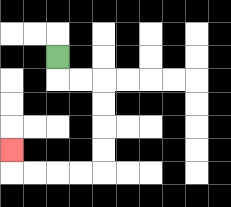{'start': '[2, 2]', 'end': '[0, 6]', 'path_directions': 'D,R,R,D,D,D,D,L,L,L,L,U', 'path_coordinates': '[[2, 2], [2, 3], [3, 3], [4, 3], [4, 4], [4, 5], [4, 6], [4, 7], [3, 7], [2, 7], [1, 7], [0, 7], [0, 6]]'}